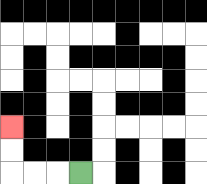{'start': '[3, 7]', 'end': '[0, 5]', 'path_directions': 'L,L,L,U,U', 'path_coordinates': '[[3, 7], [2, 7], [1, 7], [0, 7], [0, 6], [0, 5]]'}